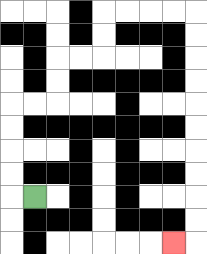{'start': '[1, 8]', 'end': '[7, 10]', 'path_directions': 'L,U,U,U,U,R,R,U,U,R,R,U,U,R,R,R,R,D,D,D,D,D,D,D,D,D,D,L', 'path_coordinates': '[[1, 8], [0, 8], [0, 7], [0, 6], [0, 5], [0, 4], [1, 4], [2, 4], [2, 3], [2, 2], [3, 2], [4, 2], [4, 1], [4, 0], [5, 0], [6, 0], [7, 0], [8, 0], [8, 1], [8, 2], [8, 3], [8, 4], [8, 5], [8, 6], [8, 7], [8, 8], [8, 9], [8, 10], [7, 10]]'}